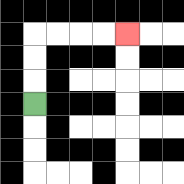{'start': '[1, 4]', 'end': '[5, 1]', 'path_directions': 'U,U,U,R,R,R,R', 'path_coordinates': '[[1, 4], [1, 3], [1, 2], [1, 1], [2, 1], [3, 1], [4, 1], [5, 1]]'}